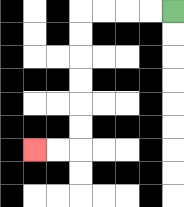{'start': '[7, 0]', 'end': '[1, 6]', 'path_directions': 'L,L,L,L,D,D,D,D,D,D,L,L', 'path_coordinates': '[[7, 0], [6, 0], [5, 0], [4, 0], [3, 0], [3, 1], [3, 2], [3, 3], [3, 4], [3, 5], [3, 6], [2, 6], [1, 6]]'}